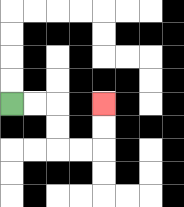{'start': '[0, 4]', 'end': '[4, 4]', 'path_directions': 'R,R,D,D,R,R,U,U', 'path_coordinates': '[[0, 4], [1, 4], [2, 4], [2, 5], [2, 6], [3, 6], [4, 6], [4, 5], [4, 4]]'}